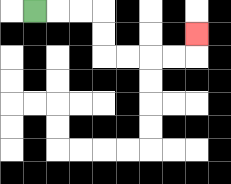{'start': '[1, 0]', 'end': '[8, 1]', 'path_directions': 'R,R,R,D,D,R,R,R,R,U', 'path_coordinates': '[[1, 0], [2, 0], [3, 0], [4, 0], [4, 1], [4, 2], [5, 2], [6, 2], [7, 2], [8, 2], [8, 1]]'}